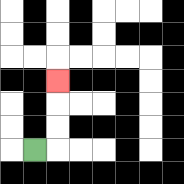{'start': '[1, 6]', 'end': '[2, 3]', 'path_directions': 'R,U,U,U', 'path_coordinates': '[[1, 6], [2, 6], [2, 5], [2, 4], [2, 3]]'}